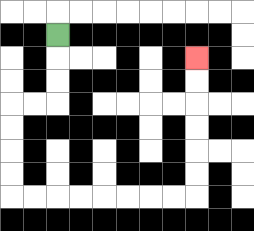{'start': '[2, 1]', 'end': '[8, 2]', 'path_directions': 'D,D,D,L,L,D,D,D,D,R,R,R,R,R,R,R,R,U,U,U,U,U,U', 'path_coordinates': '[[2, 1], [2, 2], [2, 3], [2, 4], [1, 4], [0, 4], [0, 5], [0, 6], [0, 7], [0, 8], [1, 8], [2, 8], [3, 8], [4, 8], [5, 8], [6, 8], [7, 8], [8, 8], [8, 7], [8, 6], [8, 5], [8, 4], [8, 3], [8, 2]]'}